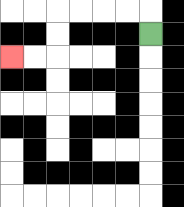{'start': '[6, 1]', 'end': '[0, 2]', 'path_directions': 'U,L,L,L,L,D,D,L,L', 'path_coordinates': '[[6, 1], [6, 0], [5, 0], [4, 0], [3, 0], [2, 0], [2, 1], [2, 2], [1, 2], [0, 2]]'}